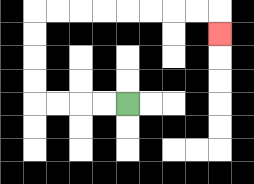{'start': '[5, 4]', 'end': '[9, 1]', 'path_directions': 'L,L,L,L,U,U,U,U,R,R,R,R,R,R,R,R,D', 'path_coordinates': '[[5, 4], [4, 4], [3, 4], [2, 4], [1, 4], [1, 3], [1, 2], [1, 1], [1, 0], [2, 0], [3, 0], [4, 0], [5, 0], [6, 0], [7, 0], [8, 0], [9, 0], [9, 1]]'}